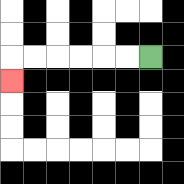{'start': '[6, 2]', 'end': '[0, 3]', 'path_directions': 'L,L,L,L,L,L,D', 'path_coordinates': '[[6, 2], [5, 2], [4, 2], [3, 2], [2, 2], [1, 2], [0, 2], [0, 3]]'}